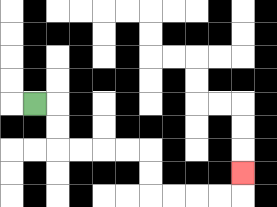{'start': '[1, 4]', 'end': '[10, 7]', 'path_directions': 'R,D,D,R,R,R,R,D,D,R,R,R,R,U', 'path_coordinates': '[[1, 4], [2, 4], [2, 5], [2, 6], [3, 6], [4, 6], [5, 6], [6, 6], [6, 7], [6, 8], [7, 8], [8, 8], [9, 8], [10, 8], [10, 7]]'}